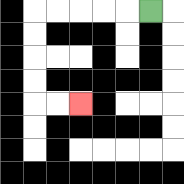{'start': '[6, 0]', 'end': '[3, 4]', 'path_directions': 'L,L,L,L,L,D,D,D,D,R,R', 'path_coordinates': '[[6, 0], [5, 0], [4, 0], [3, 0], [2, 0], [1, 0], [1, 1], [1, 2], [1, 3], [1, 4], [2, 4], [3, 4]]'}